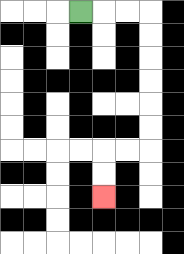{'start': '[3, 0]', 'end': '[4, 8]', 'path_directions': 'R,R,R,D,D,D,D,D,D,L,L,D,D', 'path_coordinates': '[[3, 0], [4, 0], [5, 0], [6, 0], [6, 1], [6, 2], [6, 3], [6, 4], [6, 5], [6, 6], [5, 6], [4, 6], [4, 7], [4, 8]]'}